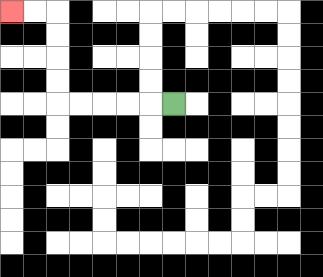{'start': '[7, 4]', 'end': '[0, 0]', 'path_directions': 'L,L,L,L,L,U,U,U,U,L,L', 'path_coordinates': '[[7, 4], [6, 4], [5, 4], [4, 4], [3, 4], [2, 4], [2, 3], [2, 2], [2, 1], [2, 0], [1, 0], [0, 0]]'}